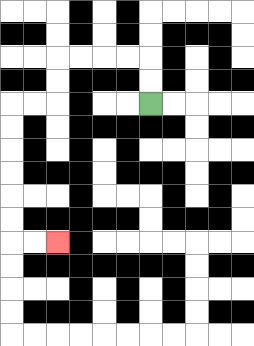{'start': '[6, 4]', 'end': '[2, 10]', 'path_directions': 'U,U,L,L,L,L,D,D,L,L,D,D,D,D,D,D,R,R', 'path_coordinates': '[[6, 4], [6, 3], [6, 2], [5, 2], [4, 2], [3, 2], [2, 2], [2, 3], [2, 4], [1, 4], [0, 4], [0, 5], [0, 6], [0, 7], [0, 8], [0, 9], [0, 10], [1, 10], [2, 10]]'}